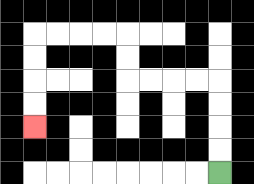{'start': '[9, 7]', 'end': '[1, 5]', 'path_directions': 'U,U,U,U,L,L,L,L,U,U,L,L,L,L,D,D,D,D', 'path_coordinates': '[[9, 7], [9, 6], [9, 5], [9, 4], [9, 3], [8, 3], [7, 3], [6, 3], [5, 3], [5, 2], [5, 1], [4, 1], [3, 1], [2, 1], [1, 1], [1, 2], [1, 3], [1, 4], [1, 5]]'}